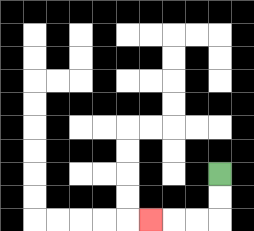{'start': '[9, 7]', 'end': '[6, 9]', 'path_directions': 'D,D,L,L,L', 'path_coordinates': '[[9, 7], [9, 8], [9, 9], [8, 9], [7, 9], [6, 9]]'}